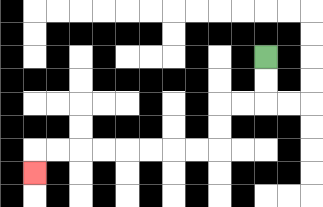{'start': '[11, 2]', 'end': '[1, 7]', 'path_directions': 'D,D,L,L,D,D,L,L,L,L,L,L,L,L,D', 'path_coordinates': '[[11, 2], [11, 3], [11, 4], [10, 4], [9, 4], [9, 5], [9, 6], [8, 6], [7, 6], [6, 6], [5, 6], [4, 6], [3, 6], [2, 6], [1, 6], [1, 7]]'}